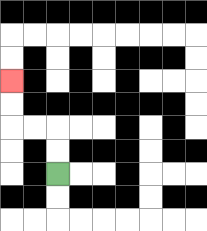{'start': '[2, 7]', 'end': '[0, 3]', 'path_directions': 'U,U,L,L,U,U', 'path_coordinates': '[[2, 7], [2, 6], [2, 5], [1, 5], [0, 5], [0, 4], [0, 3]]'}